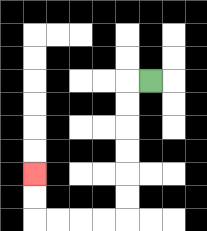{'start': '[6, 3]', 'end': '[1, 7]', 'path_directions': 'L,D,D,D,D,D,D,L,L,L,L,U,U', 'path_coordinates': '[[6, 3], [5, 3], [5, 4], [5, 5], [5, 6], [5, 7], [5, 8], [5, 9], [4, 9], [3, 9], [2, 9], [1, 9], [1, 8], [1, 7]]'}